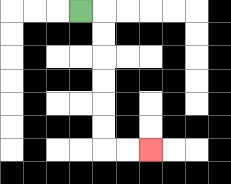{'start': '[3, 0]', 'end': '[6, 6]', 'path_directions': 'R,D,D,D,D,D,D,R,R', 'path_coordinates': '[[3, 0], [4, 0], [4, 1], [4, 2], [4, 3], [4, 4], [4, 5], [4, 6], [5, 6], [6, 6]]'}